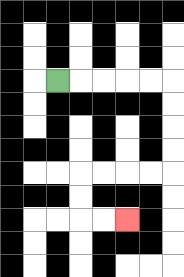{'start': '[2, 3]', 'end': '[5, 9]', 'path_directions': 'R,R,R,R,R,D,D,D,D,L,L,L,L,D,D,R,R', 'path_coordinates': '[[2, 3], [3, 3], [4, 3], [5, 3], [6, 3], [7, 3], [7, 4], [7, 5], [7, 6], [7, 7], [6, 7], [5, 7], [4, 7], [3, 7], [3, 8], [3, 9], [4, 9], [5, 9]]'}